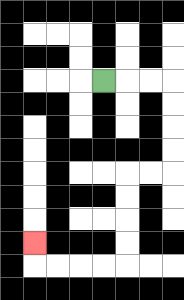{'start': '[4, 3]', 'end': '[1, 10]', 'path_directions': 'R,R,R,D,D,D,D,L,L,D,D,D,D,L,L,L,L,U', 'path_coordinates': '[[4, 3], [5, 3], [6, 3], [7, 3], [7, 4], [7, 5], [7, 6], [7, 7], [6, 7], [5, 7], [5, 8], [5, 9], [5, 10], [5, 11], [4, 11], [3, 11], [2, 11], [1, 11], [1, 10]]'}